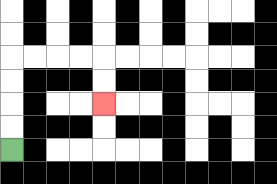{'start': '[0, 6]', 'end': '[4, 4]', 'path_directions': 'U,U,U,U,R,R,R,R,D,D', 'path_coordinates': '[[0, 6], [0, 5], [0, 4], [0, 3], [0, 2], [1, 2], [2, 2], [3, 2], [4, 2], [4, 3], [4, 4]]'}